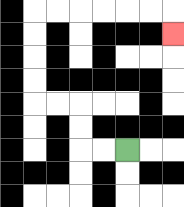{'start': '[5, 6]', 'end': '[7, 1]', 'path_directions': 'L,L,U,U,L,L,U,U,U,U,R,R,R,R,R,R,D', 'path_coordinates': '[[5, 6], [4, 6], [3, 6], [3, 5], [3, 4], [2, 4], [1, 4], [1, 3], [1, 2], [1, 1], [1, 0], [2, 0], [3, 0], [4, 0], [5, 0], [6, 0], [7, 0], [7, 1]]'}